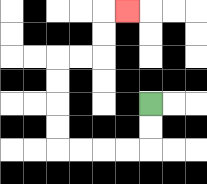{'start': '[6, 4]', 'end': '[5, 0]', 'path_directions': 'D,D,L,L,L,L,U,U,U,U,R,R,U,U,R', 'path_coordinates': '[[6, 4], [6, 5], [6, 6], [5, 6], [4, 6], [3, 6], [2, 6], [2, 5], [2, 4], [2, 3], [2, 2], [3, 2], [4, 2], [4, 1], [4, 0], [5, 0]]'}